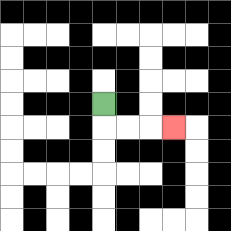{'start': '[4, 4]', 'end': '[7, 5]', 'path_directions': 'D,R,R,R', 'path_coordinates': '[[4, 4], [4, 5], [5, 5], [6, 5], [7, 5]]'}